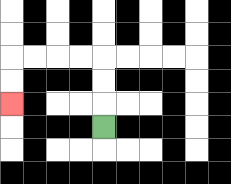{'start': '[4, 5]', 'end': '[0, 4]', 'path_directions': 'U,U,U,L,L,L,L,D,D', 'path_coordinates': '[[4, 5], [4, 4], [4, 3], [4, 2], [3, 2], [2, 2], [1, 2], [0, 2], [0, 3], [0, 4]]'}